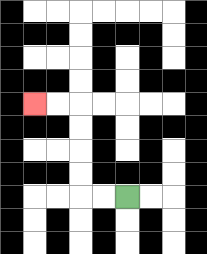{'start': '[5, 8]', 'end': '[1, 4]', 'path_directions': 'L,L,U,U,U,U,L,L', 'path_coordinates': '[[5, 8], [4, 8], [3, 8], [3, 7], [3, 6], [3, 5], [3, 4], [2, 4], [1, 4]]'}